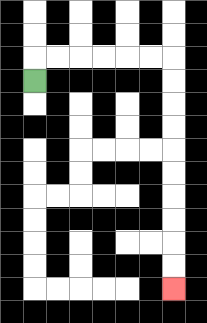{'start': '[1, 3]', 'end': '[7, 12]', 'path_directions': 'U,R,R,R,R,R,R,D,D,D,D,D,D,D,D,D,D', 'path_coordinates': '[[1, 3], [1, 2], [2, 2], [3, 2], [4, 2], [5, 2], [6, 2], [7, 2], [7, 3], [7, 4], [7, 5], [7, 6], [7, 7], [7, 8], [7, 9], [7, 10], [7, 11], [7, 12]]'}